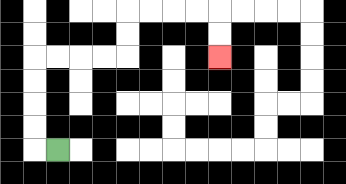{'start': '[2, 6]', 'end': '[9, 2]', 'path_directions': 'L,U,U,U,U,R,R,R,R,U,U,R,R,R,R,D,D', 'path_coordinates': '[[2, 6], [1, 6], [1, 5], [1, 4], [1, 3], [1, 2], [2, 2], [3, 2], [4, 2], [5, 2], [5, 1], [5, 0], [6, 0], [7, 0], [8, 0], [9, 0], [9, 1], [9, 2]]'}